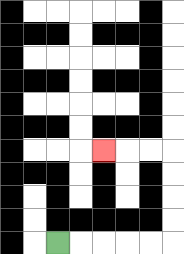{'start': '[2, 10]', 'end': '[4, 6]', 'path_directions': 'R,R,R,R,R,U,U,U,U,L,L,L', 'path_coordinates': '[[2, 10], [3, 10], [4, 10], [5, 10], [6, 10], [7, 10], [7, 9], [7, 8], [7, 7], [7, 6], [6, 6], [5, 6], [4, 6]]'}